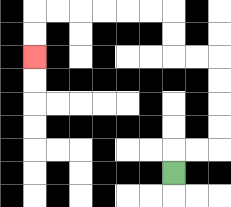{'start': '[7, 7]', 'end': '[1, 2]', 'path_directions': 'U,R,R,U,U,U,U,L,L,U,U,L,L,L,L,L,L,D,D', 'path_coordinates': '[[7, 7], [7, 6], [8, 6], [9, 6], [9, 5], [9, 4], [9, 3], [9, 2], [8, 2], [7, 2], [7, 1], [7, 0], [6, 0], [5, 0], [4, 0], [3, 0], [2, 0], [1, 0], [1, 1], [1, 2]]'}